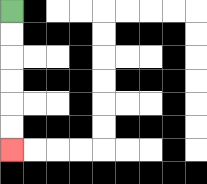{'start': '[0, 0]', 'end': '[0, 6]', 'path_directions': 'D,D,D,D,D,D', 'path_coordinates': '[[0, 0], [0, 1], [0, 2], [0, 3], [0, 4], [0, 5], [0, 6]]'}